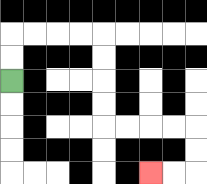{'start': '[0, 3]', 'end': '[6, 7]', 'path_directions': 'U,U,R,R,R,R,D,D,D,D,R,R,R,R,D,D,L,L', 'path_coordinates': '[[0, 3], [0, 2], [0, 1], [1, 1], [2, 1], [3, 1], [4, 1], [4, 2], [4, 3], [4, 4], [4, 5], [5, 5], [6, 5], [7, 5], [8, 5], [8, 6], [8, 7], [7, 7], [6, 7]]'}